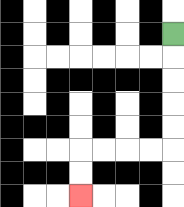{'start': '[7, 1]', 'end': '[3, 8]', 'path_directions': 'D,D,D,D,D,L,L,L,L,D,D', 'path_coordinates': '[[7, 1], [7, 2], [7, 3], [7, 4], [7, 5], [7, 6], [6, 6], [5, 6], [4, 6], [3, 6], [3, 7], [3, 8]]'}